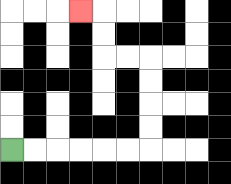{'start': '[0, 6]', 'end': '[3, 0]', 'path_directions': 'R,R,R,R,R,R,U,U,U,U,L,L,U,U,L', 'path_coordinates': '[[0, 6], [1, 6], [2, 6], [3, 6], [4, 6], [5, 6], [6, 6], [6, 5], [6, 4], [6, 3], [6, 2], [5, 2], [4, 2], [4, 1], [4, 0], [3, 0]]'}